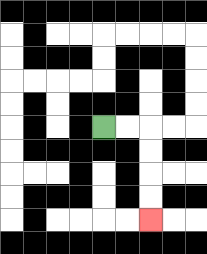{'start': '[4, 5]', 'end': '[6, 9]', 'path_directions': 'R,R,D,D,D,D', 'path_coordinates': '[[4, 5], [5, 5], [6, 5], [6, 6], [6, 7], [6, 8], [6, 9]]'}